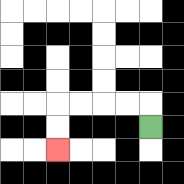{'start': '[6, 5]', 'end': '[2, 6]', 'path_directions': 'U,L,L,L,L,D,D', 'path_coordinates': '[[6, 5], [6, 4], [5, 4], [4, 4], [3, 4], [2, 4], [2, 5], [2, 6]]'}